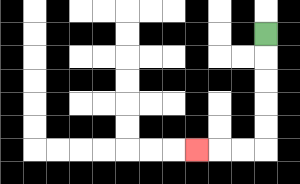{'start': '[11, 1]', 'end': '[8, 6]', 'path_directions': 'D,D,D,D,D,L,L,L', 'path_coordinates': '[[11, 1], [11, 2], [11, 3], [11, 4], [11, 5], [11, 6], [10, 6], [9, 6], [8, 6]]'}